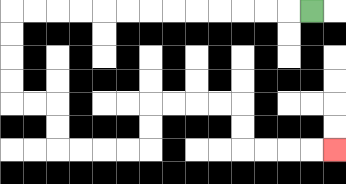{'start': '[13, 0]', 'end': '[14, 6]', 'path_directions': 'L,L,L,L,L,L,L,L,L,L,L,L,L,D,D,D,D,R,R,D,D,R,R,R,R,U,U,R,R,R,R,D,D,R,R,R,R', 'path_coordinates': '[[13, 0], [12, 0], [11, 0], [10, 0], [9, 0], [8, 0], [7, 0], [6, 0], [5, 0], [4, 0], [3, 0], [2, 0], [1, 0], [0, 0], [0, 1], [0, 2], [0, 3], [0, 4], [1, 4], [2, 4], [2, 5], [2, 6], [3, 6], [4, 6], [5, 6], [6, 6], [6, 5], [6, 4], [7, 4], [8, 4], [9, 4], [10, 4], [10, 5], [10, 6], [11, 6], [12, 6], [13, 6], [14, 6]]'}